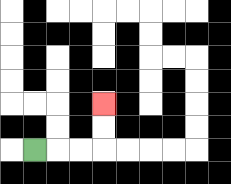{'start': '[1, 6]', 'end': '[4, 4]', 'path_directions': 'R,R,R,U,U', 'path_coordinates': '[[1, 6], [2, 6], [3, 6], [4, 6], [4, 5], [4, 4]]'}